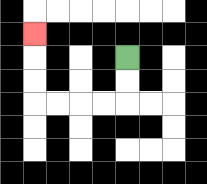{'start': '[5, 2]', 'end': '[1, 1]', 'path_directions': 'D,D,L,L,L,L,U,U,U', 'path_coordinates': '[[5, 2], [5, 3], [5, 4], [4, 4], [3, 4], [2, 4], [1, 4], [1, 3], [1, 2], [1, 1]]'}